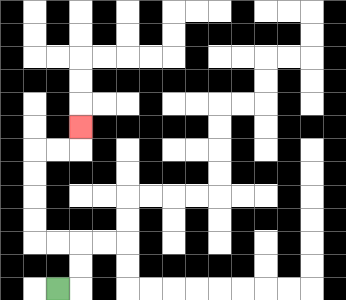{'start': '[2, 12]', 'end': '[3, 5]', 'path_directions': 'R,U,U,L,L,U,U,U,U,R,R,U', 'path_coordinates': '[[2, 12], [3, 12], [3, 11], [3, 10], [2, 10], [1, 10], [1, 9], [1, 8], [1, 7], [1, 6], [2, 6], [3, 6], [3, 5]]'}